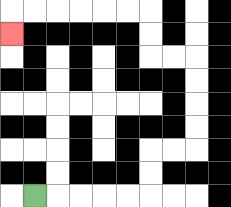{'start': '[1, 8]', 'end': '[0, 1]', 'path_directions': 'R,R,R,R,R,U,U,R,R,U,U,U,U,L,L,U,U,L,L,L,L,L,L,D', 'path_coordinates': '[[1, 8], [2, 8], [3, 8], [4, 8], [5, 8], [6, 8], [6, 7], [6, 6], [7, 6], [8, 6], [8, 5], [8, 4], [8, 3], [8, 2], [7, 2], [6, 2], [6, 1], [6, 0], [5, 0], [4, 0], [3, 0], [2, 0], [1, 0], [0, 0], [0, 1]]'}